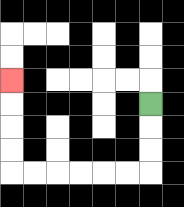{'start': '[6, 4]', 'end': '[0, 3]', 'path_directions': 'D,D,D,L,L,L,L,L,L,U,U,U,U', 'path_coordinates': '[[6, 4], [6, 5], [6, 6], [6, 7], [5, 7], [4, 7], [3, 7], [2, 7], [1, 7], [0, 7], [0, 6], [0, 5], [0, 4], [0, 3]]'}